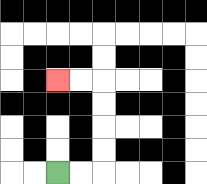{'start': '[2, 7]', 'end': '[2, 3]', 'path_directions': 'R,R,U,U,U,U,L,L', 'path_coordinates': '[[2, 7], [3, 7], [4, 7], [4, 6], [4, 5], [4, 4], [4, 3], [3, 3], [2, 3]]'}